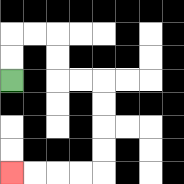{'start': '[0, 3]', 'end': '[0, 7]', 'path_directions': 'U,U,R,R,D,D,R,R,D,D,D,D,L,L,L,L', 'path_coordinates': '[[0, 3], [0, 2], [0, 1], [1, 1], [2, 1], [2, 2], [2, 3], [3, 3], [4, 3], [4, 4], [4, 5], [4, 6], [4, 7], [3, 7], [2, 7], [1, 7], [0, 7]]'}